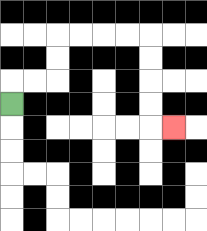{'start': '[0, 4]', 'end': '[7, 5]', 'path_directions': 'U,R,R,U,U,R,R,R,R,D,D,D,D,R', 'path_coordinates': '[[0, 4], [0, 3], [1, 3], [2, 3], [2, 2], [2, 1], [3, 1], [4, 1], [5, 1], [6, 1], [6, 2], [6, 3], [6, 4], [6, 5], [7, 5]]'}